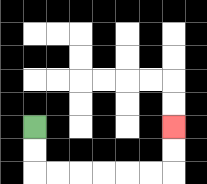{'start': '[1, 5]', 'end': '[7, 5]', 'path_directions': 'D,D,R,R,R,R,R,R,U,U', 'path_coordinates': '[[1, 5], [1, 6], [1, 7], [2, 7], [3, 7], [4, 7], [5, 7], [6, 7], [7, 7], [7, 6], [7, 5]]'}